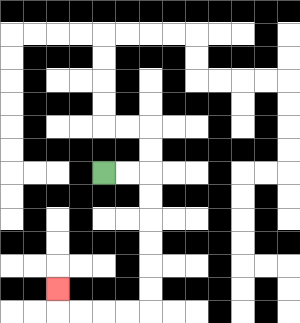{'start': '[4, 7]', 'end': '[2, 12]', 'path_directions': 'R,R,D,D,D,D,D,D,L,L,L,L,U', 'path_coordinates': '[[4, 7], [5, 7], [6, 7], [6, 8], [6, 9], [6, 10], [6, 11], [6, 12], [6, 13], [5, 13], [4, 13], [3, 13], [2, 13], [2, 12]]'}